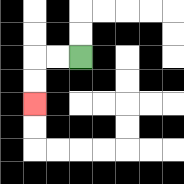{'start': '[3, 2]', 'end': '[1, 4]', 'path_directions': 'L,L,D,D', 'path_coordinates': '[[3, 2], [2, 2], [1, 2], [1, 3], [1, 4]]'}